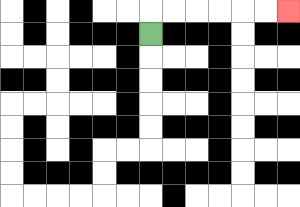{'start': '[6, 1]', 'end': '[12, 0]', 'path_directions': 'U,R,R,R,R,R,R', 'path_coordinates': '[[6, 1], [6, 0], [7, 0], [8, 0], [9, 0], [10, 0], [11, 0], [12, 0]]'}